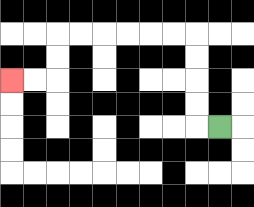{'start': '[9, 5]', 'end': '[0, 3]', 'path_directions': 'L,U,U,U,U,L,L,L,L,L,L,D,D,L,L', 'path_coordinates': '[[9, 5], [8, 5], [8, 4], [8, 3], [8, 2], [8, 1], [7, 1], [6, 1], [5, 1], [4, 1], [3, 1], [2, 1], [2, 2], [2, 3], [1, 3], [0, 3]]'}